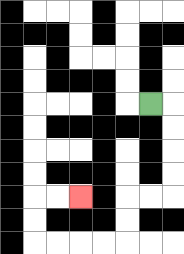{'start': '[6, 4]', 'end': '[3, 8]', 'path_directions': 'R,D,D,D,D,L,L,D,D,L,L,L,L,U,U,R,R', 'path_coordinates': '[[6, 4], [7, 4], [7, 5], [7, 6], [7, 7], [7, 8], [6, 8], [5, 8], [5, 9], [5, 10], [4, 10], [3, 10], [2, 10], [1, 10], [1, 9], [1, 8], [2, 8], [3, 8]]'}